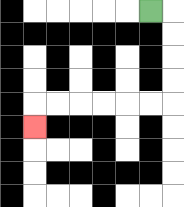{'start': '[6, 0]', 'end': '[1, 5]', 'path_directions': 'R,D,D,D,D,L,L,L,L,L,L,D', 'path_coordinates': '[[6, 0], [7, 0], [7, 1], [7, 2], [7, 3], [7, 4], [6, 4], [5, 4], [4, 4], [3, 4], [2, 4], [1, 4], [1, 5]]'}